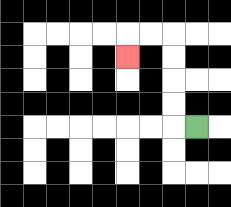{'start': '[8, 5]', 'end': '[5, 2]', 'path_directions': 'L,U,U,U,U,L,L,D', 'path_coordinates': '[[8, 5], [7, 5], [7, 4], [7, 3], [7, 2], [7, 1], [6, 1], [5, 1], [5, 2]]'}